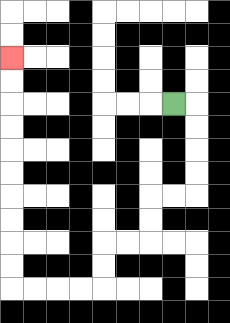{'start': '[7, 4]', 'end': '[0, 2]', 'path_directions': 'R,D,D,D,D,L,L,D,D,L,L,D,D,L,L,L,L,U,U,U,U,U,U,U,U,U,U', 'path_coordinates': '[[7, 4], [8, 4], [8, 5], [8, 6], [8, 7], [8, 8], [7, 8], [6, 8], [6, 9], [6, 10], [5, 10], [4, 10], [4, 11], [4, 12], [3, 12], [2, 12], [1, 12], [0, 12], [0, 11], [0, 10], [0, 9], [0, 8], [0, 7], [0, 6], [0, 5], [0, 4], [0, 3], [0, 2]]'}